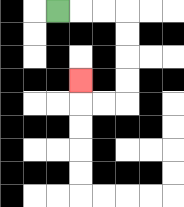{'start': '[2, 0]', 'end': '[3, 3]', 'path_directions': 'R,R,R,D,D,D,D,L,L,U', 'path_coordinates': '[[2, 0], [3, 0], [4, 0], [5, 0], [5, 1], [5, 2], [5, 3], [5, 4], [4, 4], [3, 4], [3, 3]]'}